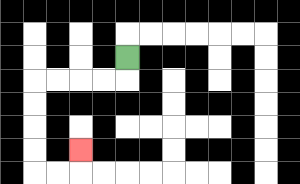{'start': '[5, 2]', 'end': '[3, 6]', 'path_directions': 'D,L,L,L,L,D,D,D,D,R,R,U', 'path_coordinates': '[[5, 2], [5, 3], [4, 3], [3, 3], [2, 3], [1, 3], [1, 4], [1, 5], [1, 6], [1, 7], [2, 7], [3, 7], [3, 6]]'}